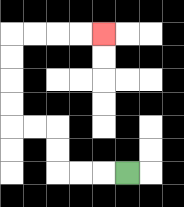{'start': '[5, 7]', 'end': '[4, 1]', 'path_directions': 'L,L,L,U,U,L,L,U,U,U,U,R,R,R,R', 'path_coordinates': '[[5, 7], [4, 7], [3, 7], [2, 7], [2, 6], [2, 5], [1, 5], [0, 5], [0, 4], [0, 3], [0, 2], [0, 1], [1, 1], [2, 1], [3, 1], [4, 1]]'}